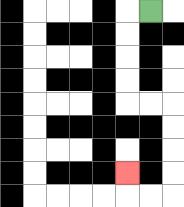{'start': '[6, 0]', 'end': '[5, 7]', 'path_directions': 'L,D,D,D,D,R,R,D,D,D,D,L,L,U', 'path_coordinates': '[[6, 0], [5, 0], [5, 1], [5, 2], [5, 3], [5, 4], [6, 4], [7, 4], [7, 5], [7, 6], [7, 7], [7, 8], [6, 8], [5, 8], [5, 7]]'}